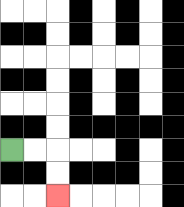{'start': '[0, 6]', 'end': '[2, 8]', 'path_directions': 'R,R,D,D', 'path_coordinates': '[[0, 6], [1, 6], [2, 6], [2, 7], [2, 8]]'}